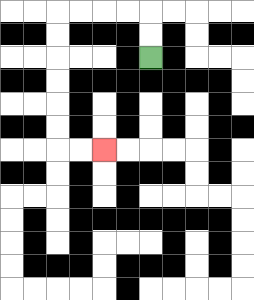{'start': '[6, 2]', 'end': '[4, 6]', 'path_directions': 'U,U,L,L,L,L,D,D,D,D,D,D,R,R', 'path_coordinates': '[[6, 2], [6, 1], [6, 0], [5, 0], [4, 0], [3, 0], [2, 0], [2, 1], [2, 2], [2, 3], [2, 4], [2, 5], [2, 6], [3, 6], [4, 6]]'}